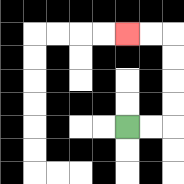{'start': '[5, 5]', 'end': '[5, 1]', 'path_directions': 'R,R,U,U,U,U,L,L', 'path_coordinates': '[[5, 5], [6, 5], [7, 5], [7, 4], [7, 3], [7, 2], [7, 1], [6, 1], [5, 1]]'}